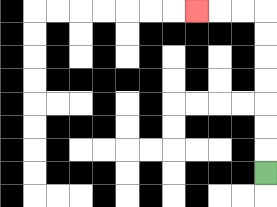{'start': '[11, 7]', 'end': '[8, 0]', 'path_directions': 'U,U,U,U,U,U,U,L,L,L', 'path_coordinates': '[[11, 7], [11, 6], [11, 5], [11, 4], [11, 3], [11, 2], [11, 1], [11, 0], [10, 0], [9, 0], [8, 0]]'}